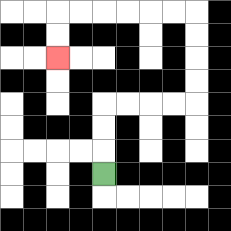{'start': '[4, 7]', 'end': '[2, 2]', 'path_directions': 'U,U,U,R,R,R,R,U,U,U,U,L,L,L,L,L,L,D,D', 'path_coordinates': '[[4, 7], [4, 6], [4, 5], [4, 4], [5, 4], [6, 4], [7, 4], [8, 4], [8, 3], [8, 2], [8, 1], [8, 0], [7, 0], [6, 0], [5, 0], [4, 0], [3, 0], [2, 0], [2, 1], [2, 2]]'}